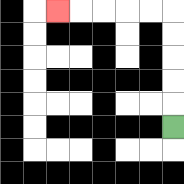{'start': '[7, 5]', 'end': '[2, 0]', 'path_directions': 'U,U,U,U,U,L,L,L,L,L', 'path_coordinates': '[[7, 5], [7, 4], [7, 3], [7, 2], [7, 1], [7, 0], [6, 0], [5, 0], [4, 0], [3, 0], [2, 0]]'}